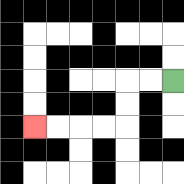{'start': '[7, 3]', 'end': '[1, 5]', 'path_directions': 'L,L,D,D,L,L,L,L', 'path_coordinates': '[[7, 3], [6, 3], [5, 3], [5, 4], [5, 5], [4, 5], [3, 5], [2, 5], [1, 5]]'}